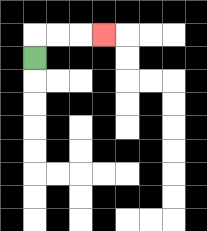{'start': '[1, 2]', 'end': '[4, 1]', 'path_directions': 'U,R,R,R', 'path_coordinates': '[[1, 2], [1, 1], [2, 1], [3, 1], [4, 1]]'}